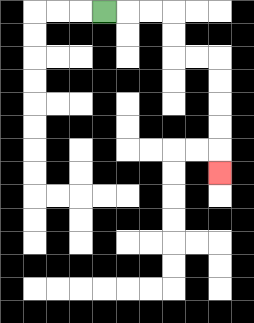{'start': '[4, 0]', 'end': '[9, 7]', 'path_directions': 'R,R,R,D,D,R,R,D,D,D,D,D', 'path_coordinates': '[[4, 0], [5, 0], [6, 0], [7, 0], [7, 1], [7, 2], [8, 2], [9, 2], [9, 3], [9, 4], [9, 5], [9, 6], [9, 7]]'}